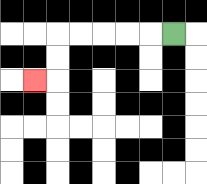{'start': '[7, 1]', 'end': '[1, 3]', 'path_directions': 'L,L,L,L,L,D,D,L', 'path_coordinates': '[[7, 1], [6, 1], [5, 1], [4, 1], [3, 1], [2, 1], [2, 2], [2, 3], [1, 3]]'}